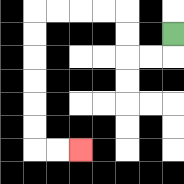{'start': '[7, 1]', 'end': '[3, 6]', 'path_directions': 'D,L,L,U,U,L,L,L,L,D,D,D,D,D,D,R,R', 'path_coordinates': '[[7, 1], [7, 2], [6, 2], [5, 2], [5, 1], [5, 0], [4, 0], [3, 0], [2, 0], [1, 0], [1, 1], [1, 2], [1, 3], [1, 4], [1, 5], [1, 6], [2, 6], [3, 6]]'}